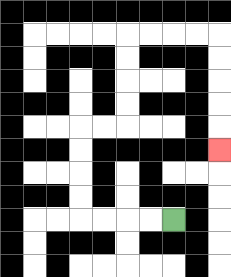{'start': '[7, 9]', 'end': '[9, 6]', 'path_directions': 'L,L,L,L,U,U,U,U,R,R,U,U,U,U,R,R,R,R,D,D,D,D,D', 'path_coordinates': '[[7, 9], [6, 9], [5, 9], [4, 9], [3, 9], [3, 8], [3, 7], [3, 6], [3, 5], [4, 5], [5, 5], [5, 4], [5, 3], [5, 2], [5, 1], [6, 1], [7, 1], [8, 1], [9, 1], [9, 2], [9, 3], [9, 4], [9, 5], [9, 6]]'}